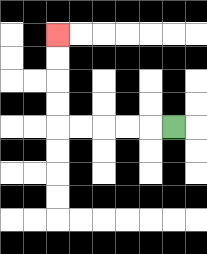{'start': '[7, 5]', 'end': '[2, 1]', 'path_directions': 'L,L,L,L,L,U,U,U,U', 'path_coordinates': '[[7, 5], [6, 5], [5, 5], [4, 5], [3, 5], [2, 5], [2, 4], [2, 3], [2, 2], [2, 1]]'}